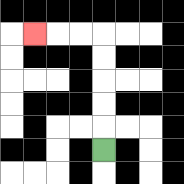{'start': '[4, 6]', 'end': '[1, 1]', 'path_directions': 'U,U,U,U,U,L,L,L', 'path_coordinates': '[[4, 6], [4, 5], [4, 4], [4, 3], [4, 2], [4, 1], [3, 1], [2, 1], [1, 1]]'}